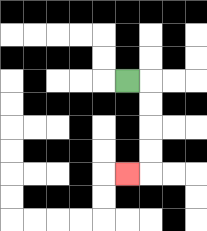{'start': '[5, 3]', 'end': '[5, 7]', 'path_directions': 'R,D,D,D,D,L', 'path_coordinates': '[[5, 3], [6, 3], [6, 4], [6, 5], [6, 6], [6, 7], [5, 7]]'}